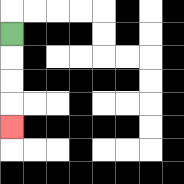{'start': '[0, 1]', 'end': '[0, 5]', 'path_directions': 'D,D,D,D', 'path_coordinates': '[[0, 1], [0, 2], [0, 3], [0, 4], [0, 5]]'}